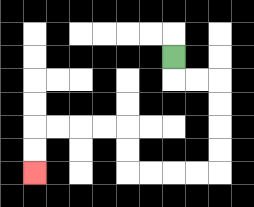{'start': '[7, 2]', 'end': '[1, 7]', 'path_directions': 'D,R,R,D,D,D,D,L,L,L,L,U,U,L,L,L,L,D,D', 'path_coordinates': '[[7, 2], [7, 3], [8, 3], [9, 3], [9, 4], [9, 5], [9, 6], [9, 7], [8, 7], [7, 7], [6, 7], [5, 7], [5, 6], [5, 5], [4, 5], [3, 5], [2, 5], [1, 5], [1, 6], [1, 7]]'}